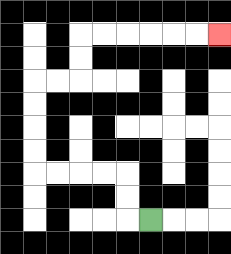{'start': '[6, 9]', 'end': '[9, 1]', 'path_directions': 'L,U,U,L,L,L,L,U,U,U,U,R,R,U,U,R,R,R,R,R,R', 'path_coordinates': '[[6, 9], [5, 9], [5, 8], [5, 7], [4, 7], [3, 7], [2, 7], [1, 7], [1, 6], [1, 5], [1, 4], [1, 3], [2, 3], [3, 3], [3, 2], [3, 1], [4, 1], [5, 1], [6, 1], [7, 1], [8, 1], [9, 1]]'}